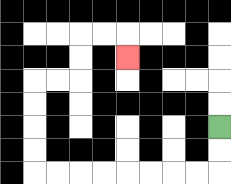{'start': '[9, 5]', 'end': '[5, 2]', 'path_directions': 'D,D,L,L,L,L,L,L,L,L,U,U,U,U,R,R,U,U,R,R,D', 'path_coordinates': '[[9, 5], [9, 6], [9, 7], [8, 7], [7, 7], [6, 7], [5, 7], [4, 7], [3, 7], [2, 7], [1, 7], [1, 6], [1, 5], [1, 4], [1, 3], [2, 3], [3, 3], [3, 2], [3, 1], [4, 1], [5, 1], [5, 2]]'}